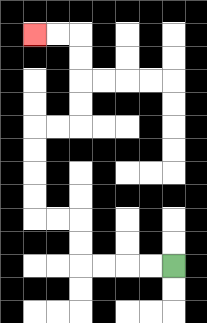{'start': '[7, 11]', 'end': '[1, 1]', 'path_directions': 'L,L,L,L,U,U,L,L,U,U,U,U,R,R,U,U,U,U,L,L', 'path_coordinates': '[[7, 11], [6, 11], [5, 11], [4, 11], [3, 11], [3, 10], [3, 9], [2, 9], [1, 9], [1, 8], [1, 7], [1, 6], [1, 5], [2, 5], [3, 5], [3, 4], [3, 3], [3, 2], [3, 1], [2, 1], [1, 1]]'}